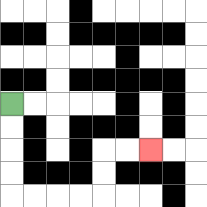{'start': '[0, 4]', 'end': '[6, 6]', 'path_directions': 'D,D,D,D,R,R,R,R,U,U,R,R', 'path_coordinates': '[[0, 4], [0, 5], [0, 6], [0, 7], [0, 8], [1, 8], [2, 8], [3, 8], [4, 8], [4, 7], [4, 6], [5, 6], [6, 6]]'}